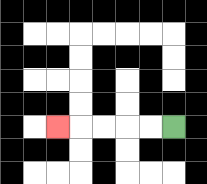{'start': '[7, 5]', 'end': '[2, 5]', 'path_directions': 'L,L,L,L,L', 'path_coordinates': '[[7, 5], [6, 5], [5, 5], [4, 5], [3, 5], [2, 5]]'}